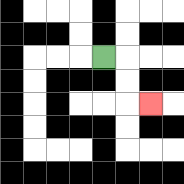{'start': '[4, 2]', 'end': '[6, 4]', 'path_directions': 'R,D,D,R', 'path_coordinates': '[[4, 2], [5, 2], [5, 3], [5, 4], [6, 4]]'}